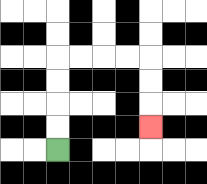{'start': '[2, 6]', 'end': '[6, 5]', 'path_directions': 'U,U,U,U,R,R,R,R,D,D,D', 'path_coordinates': '[[2, 6], [2, 5], [2, 4], [2, 3], [2, 2], [3, 2], [4, 2], [5, 2], [6, 2], [6, 3], [6, 4], [6, 5]]'}